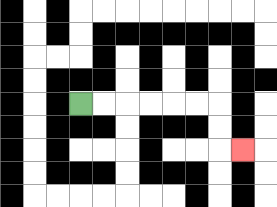{'start': '[3, 4]', 'end': '[10, 6]', 'path_directions': 'R,R,R,R,R,R,D,D,R', 'path_coordinates': '[[3, 4], [4, 4], [5, 4], [6, 4], [7, 4], [8, 4], [9, 4], [9, 5], [9, 6], [10, 6]]'}